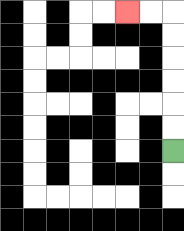{'start': '[7, 6]', 'end': '[5, 0]', 'path_directions': 'U,U,U,U,U,U,L,L', 'path_coordinates': '[[7, 6], [7, 5], [7, 4], [7, 3], [7, 2], [7, 1], [7, 0], [6, 0], [5, 0]]'}